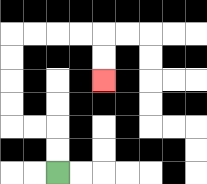{'start': '[2, 7]', 'end': '[4, 3]', 'path_directions': 'U,U,L,L,U,U,U,U,R,R,R,R,D,D', 'path_coordinates': '[[2, 7], [2, 6], [2, 5], [1, 5], [0, 5], [0, 4], [0, 3], [0, 2], [0, 1], [1, 1], [2, 1], [3, 1], [4, 1], [4, 2], [4, 3]]'}